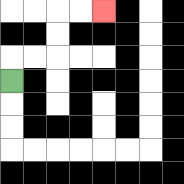{'start': '[0, 3]', 'end': '[4, 0]', 'path_directions': 'U,R,R,U,U,R,R', 'path_coordinates': '[[0, 3], [0, 2], [1, 2], [2, 2], [2, 1], [2, 0], [3, 0], [4, 0]]'}